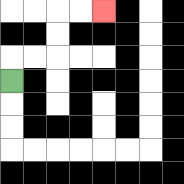{'start': '[0, 3]', 'end': '[4, 0]', 'path_directions': 'U,R,R,U,U,R,R', 'path_coordinates': '[[0, 3], [0, 2], [1, 2], [2, 2], [2, 1], [2, 0], [3, 0], [4, 0]]'}